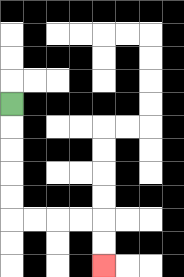{'start': '[0, 4]', 'end': '[4, 11]', 'path_directions': 'D,D,D,D,D,R,R,R,R,D,D', 'path_coordinates': '[[0, 4], [0, 5], [0, 6], [0, 7], [0, 8], [0, 9], [1, 9], [2, 9], [3, 9], [4, 9], [4, 10], [4, 11]]'}